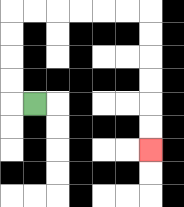{'start': '[1, 4]', 'end': '[6, 6]', 'path_directions': 'L,U,U,U,U,R,R,R,R,R,R,D,D,D,D,D,D', 'path_coordinates': '[[1, 4], [0, 4], [0, 3], [0, 2], [0, 1], [0, 0], [1, 0], [2, 0], [3, 0], [4, 0], [5, 0], [6, 0], [6, 1], [6, 2], [6, 3], [6, 4], [6, 5], [6, 6]]'}